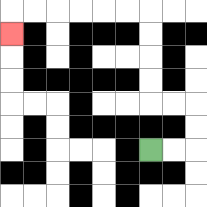{'start': '[6, 6]', 'end': '[0, 1]', 'path_directions': 'R,R,U,U,L,L,U,U,U,U,L,L,L,L,L,L,D', 'path_coordinates': '[[6, 6], [7, 6], [8, 6], [8, 5], [8, 4], [7, 4], [6, 4], [6, 3], [6, 2], [6, 1], [6, 0], [5, 0], [4, 0], [3, 0], [2, 0], [1, 0], [0, 0], [0, 1]]'}